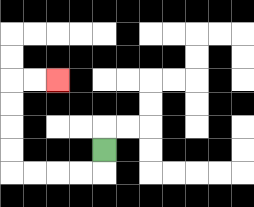{'start': '[4, 6]', 'end': '[2, 3]', 'path_directions': 'D,L,L,L,L,U,U,U,U,R,R', 'path_coordinates': '[[4, 6], [4, 7], [3, 7], [2, 7], [1, 7], [0, 7], [0, 6], [0, 5], [0, 4], [0, 3], [1, 3], [2, 3]]'}